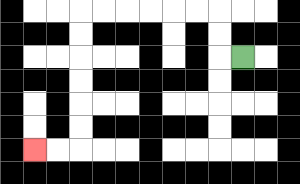{'start': '[10, 2]', 'end': '[1, 6]', 'path_directions': 'L,U,U,L,L,L,L,L,L,D,D,D,D,D,D,L,L', 'path_coordinates': '[[10, 2], [9, 2], [9, 1], [9, 0], [8, 0], [7, 0], [6, 0], [5, 0], [4, 0], [3, 0], [3, 1], [3, 2], [3, 3], [3, 4], [3, 5], [3, 6], [2, 6], [1, 6]]'}